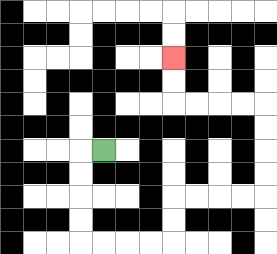{'start': '[4, 6]', 'end': '[7, 2]', 'path_directions': 'L,D,D,D,D,R,R,R,R,U,U,R,R,R,R,U,U,U,U,L,L,L,L,U,U', 'path_coordinates': '[[4, 6], [3, 6], [3, 7], [3, 8], [3, 9], [3, 10], [4, 10], [5, 10], [6, 10], [7, 10], [7, 9], [7, 8], [8, 8], [9, 8], [10, 8], [11, 8], [11, 7], [11, 6], [11, 5], [11, 4], [10, 4], [9, 4], [8, 4], [7, 4], [7, 3], [7, 2]]'}